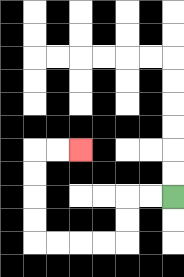{'start': '[7, 8]', 'end': '[3, 6]', 'path_directions': 'L,L,D,D,L,L,L,L,U,U,U,U,R,R', 'path_coordinates': '[[7, 8], [6, 8], [5, 8], [5, 9], [5, 10], [4, 10], [3, 10], [2, 10], [1, 10], [1, 9], [1, 8], [1, 7], [1, 6], [2, 6], [3, 6]]'}